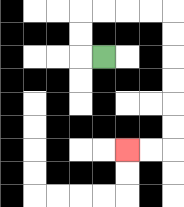{'start': '[4, 2]', 'end': '[5, 6]', 'path_directions': 'L,U,U,R,R,R,R,D,D,D,D,D,D,L,L', 'path_coordinates': '[[4, 2], [3, 2], [3, 1], [3, 0], [4, 0], [5, 0], [6, 0], [7, 0], [7, 1], [7, 2], [7, 3], [7, 4], [7, 5], [7, 6], [6, 6], [5, 6]]'}